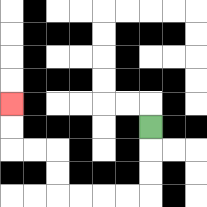{'start': '[6, 5]', 'end': '[0, 4]', 'path_directions': 'D,D,D,L,L,L,L,U,U,L,L,U,U', 'path_coordinates': '[[6, 5], [6, 6], [6, 7], [6, 8], [5, 8], [4, 8], [3, 8], [2, 8], [2, 7], [2, 6], [1, 6], [0, 6], [0, 5], [0, 4]]'}